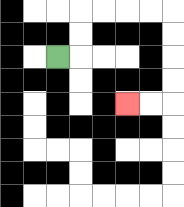{'start': '[2, 2]', 'end': '[5, 4]', 'path_directions': 'R,U,U,R,R,R,R,D,D,D,D,L,L', 'path_coordinates': '[[2, 2], [3, 2], [3, 1], [3, 0], [4, 0], [5, 0], [6, 0], [7, 0], [7, 1], [7, 2], [7, 3], [7, 4], [6, 4], [5, 4]]'}